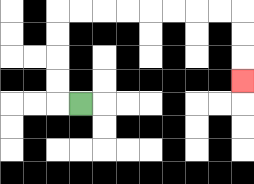{'start': '[3, 4]', 'end': '[10, 3]', 'path_directions': 'L,U,U,U,U,R,R,R,R,R,R,R,R,D,D,D', 'path_coordinates': '[[3, 4], [2, 4], [2, 3], [2, 2], [2, 1], [2, 0], [3, 0], [4, 0], [5, 0], [6, 0], [7, 0], [8, 0], [9, 0], [10, 0], [10, 1], [10, 2], [10, 3]]'}